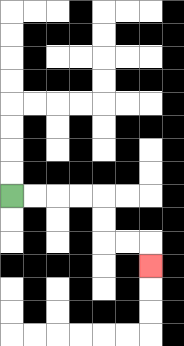{'start': '[0, 8]', 'end': '[6, 11]', 'path_directions': 'R,R,R,R,D,D,R,R,D', 'path_coordinates': '[[0, 8], [1, 8], [2, 8], [3, 8], [4, 8], [4, 9], [4, 10], [5, 10], [6, 10], [6, 11]]'}